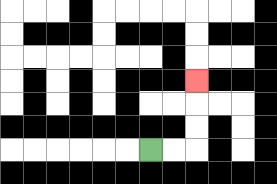{'start': '[6, 6]', 'end': '[8, 3]', 'path_directions': 'R,R,U,U,U', 'path_coordinates': '[[6, 6], [7, 6], [8, 6], [8, 5], [8, 4], [8, 3]]'}